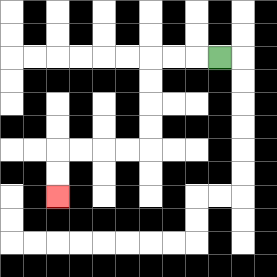{'start': '[9, 2]', 'end': '[2, 8]', 'path_directions': 'L,L,L,D,D,D,D,L,L,L,L,D,D', 'path_coordinates': '[[9, 2], [8, 2], [7, 2], [6, 2], [6, 3], [6, 4], [6, 5], [6, 6], [5, 6], [4, 6], [3, 6], [2, 6], [2, 7], [2, 8]]'}